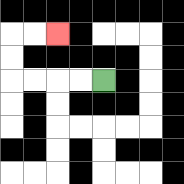{'start': '[4, 3]', 'end': '[2, 1]', 'path_directions': 'L,L,L,L,U,U,R,R', 'path_coordinates': '[[4, 3], [3, 3], [2, 3], [1, 3], [0, 3], [0, 2], [0, 1], [1, 1], [2, 1]]'}